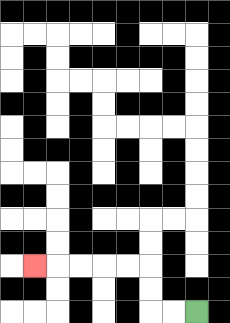{'start': '[8, 13]', 'end': '[1, 11]', 'path_directions': 'L,L,U,U,L,L,L,L,L', 'path_coordinates': '[[8, 13], [7, 13], [6, 13], [6, 12], [6, 11], [5, 11], [4, 11], [3, 11], [2, 11], [1, 11]]'}